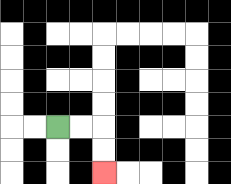{'start': '[2, 5]', 'end': '[4, 7]', 'path_directions': 'R,R,D,D', 'path_coordinates': '[[2, 5], [3, 5], [4, 5], [4, 6], [4, 7]]'}